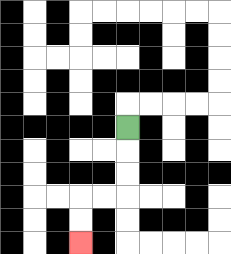{'start': '[5, 5]', 'end': '[3, 10]', 'path_directions': 'D,D,D,L,L,D,D', 'path_coordinates': '[[5, 5], [5, 6], [5, 7], [5, 8], [4, 8], [3, 8], [3, 9], [3, 10]]'}